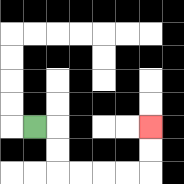{'start': '[1, 5]', 'end': '[6, 5]', 'path_directions': 'R,D,D,R,R,R,R,U,U', 'path_coordinates': '[[1, 5], [2, 5], [2, 6], [2, 7], [3, 7], [4, 7], [5, 7], [6, 7], [6, 6], [6, 5]]'}